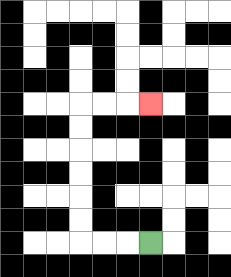{'start': '[6, 10]', 'end': '[6, 4]', 'path_directions': 'L,L,L,U,U,U,U,U,U,R,R,R', 'path_coordinates': '[[6, 10], [5, 10], [4, 10], [3, 10], [3, 9], [3, 8], [3, 7], [3, 6], [3, 5], [3, 4], [4, 4], [5, 4], [6, 4]]'}